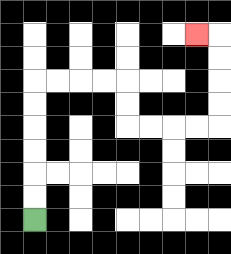{'start': '[1, 9]', 'end': '[8, 1]', 'path_directions': 'U,U,U,U,U,U,R,R,R,R,D,D,R,R,R,R,U,U,U,U,L', 'path_coordinates': '[[1, 9], [1, 8], [1, 7], [1, 6], [1, 5], [1, 4], [1, 3], [2, 3], [3, 3], [4, 3], [5, 3], [5, 4], [5, 5], [6, 5], [7, 5], [8, 5], [9, 5], [9, 4], [9, 3], [9, 2], [9, 1], [8, 1]]'}